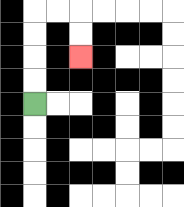{'start': '[1, 4]', 'end': '[3, 2]', 'path_directions': 'U,U,U,U,R,R,D,D', 'path_coordinates': '[[1, 4], [1, 3], [1, 2], [1, 1], [1, 0], [2, 0], [3, 0], [3, 1], [3, 2]]'}